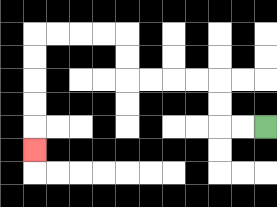{'start': '[11, 5]', 'end': '[1, 6]', 'path_directions': 'L,L,U,U,L,L,L,L,U,U,L,L,L,L,D,D,D,D,D', 'path_coordinates': '[[11, 5], [10, 5], [9, 5], [9, 4], [9, 3], [8, 3], [7, 3], [6, 3], [5, 3], [5, 2], [5, 1], [4, 1], [3, 1], [2, 1], [1, 1], [1, 2], [1, 3], [1, 4], [1, 5], [1, 6]]'}